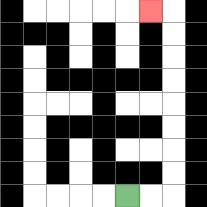{'start': '[5, 8]', 'end': '[6, 0]', 'path_directions': 'R,R,U,U,U,U,U,U,U,U,L', 'path_coordinates': '[[5, 8], [6, 8], [7, 8], [7, 7], [7, 6], [7, 5], [7, 4], [7, 3], [7, 2], [7, 1], [7, 0], [6, 0]]'}